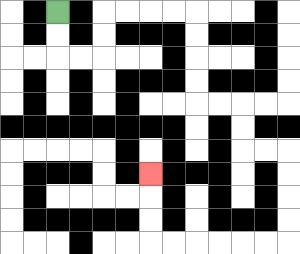{'start': '[2, 0]', 'end': '[6, 7]', 'path_directions': 'D,D,R,R,U,U,R,R,R,R,D,D,D,D,R,R,D,D,R,R,D,D,D,D,L,L,L,L,L,L,U,U,U', 'path_coordinates': '[[2, 0], [2, 1], [2, 2], [3, 2], [4, 2], [4, 1], [4, 0], [5, 0], [6, 0], [7, 0], [8, 0], [8, 1], [8, 2], [8, 3], [8, 4], [9, 4], [10, 4], [10, 5], [10, 6], [11, 6], [12, 6], [12, 7], [12, 8], [12, 9], [12, 10], [11, 10], [10, 10], [9, 10], [8, 10], [7, 10], [6, 10], [6, 9], [6, 8], [6, 7]]'}